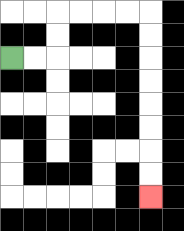{'start': '[0, 2]', 'end': '[6, 8]', 'path_directions': 'R,R,U,U,R,R,R,R,D,D,D,D,D,D,D,D', 'path_coordinates': '[[0, 2], [1, 2], [2, 2], [2, 1], [2, 0], [3, 0], [4, 0], [5, 0], [6, 0], [6, 1], [6, 2], [6, 3], [6, 4], [6, 5], [6, 6], [6, 7], [6, 8]]'}